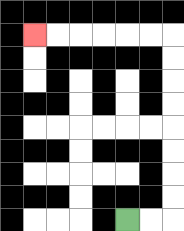{'start': '[5, 9]', 'end': '[1, 1]', 'path_directions': 'R,R,U,U,U,U,U,U,U,U,L,L,L,L,L,L', 'path_coordinates': '[[5, 9], [6, 9], [7, 9], [7, 8], [7, 7], [7, 6], [7, 5], [7, 4], [7, 3], [7, 2], [7, 1], [6, 1], [5, 1], [4, 1], [3, 1], [2, 1], [1, 1]]'}